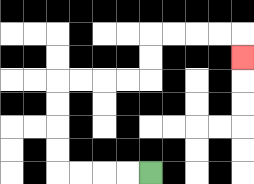{'start': '[6, 7]', 'end': '[10, 2]', 'path_directions': 'L,L,L,L,U,U,U,U,R,R,R,R,U,U,R,R,R,R,D', 'path_coordinates': '[[6, 7], [5, 7], [4, 7], [3, 7], [2, 7], [2, 6], [2, 5], [2, 4], [2, 3], [3, 3], [4, 3], [5, 3], [6, 3], [6, 2], [6, 1], [7, 1], [8, 1], [9, 1], [10, 1], [10, 2]]'}